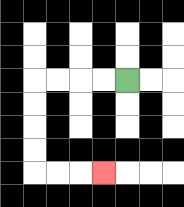{'start': '[5, 3]', 'end': '[4, 7]', 'path_directions': 'L,L,L,L,D,D,D,D,R,R,R', 'path_coordinates': '[[5, 3], [4, 3], [3, 3], [2, 3], [1, 3], [1, 4], [1, 5], [1, 6], [1, 7], [2, 7], [3, 7], [4, 7]]'}